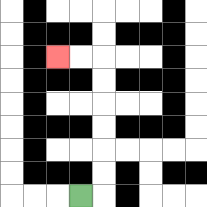{'start': '[3, 8]', 'end': '[2, 2]', 'path_directions': 'R,U,U,U,U,U,U,L,L', 'path_coordinates': '[[3, 8], [4, 8], [4, 7], [4, 6], [4, 5], [4, 4], [4, 3], [4, 2], [3, 2], [2, 2]]'}